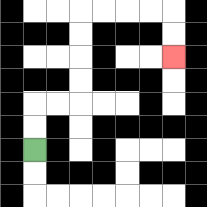{'start': '[1, 6]', 'end': '[7, 2]', 'path_directions': 'U,U,R,R,U,U,U,U,R,R,R,R,D,D', 'path_coordinates': '[[1, 6], [1, 5], [1, 4], [2, 4], [3, 4], [3, 3], [3, 2], [3, 1], [3, 0], [4, 0], [5, 0], [6, 0], [7, 0], [7, 1], [7, 2]]'}